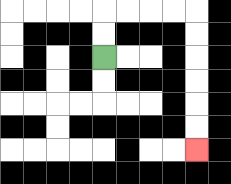{'start': '[4, 2]', 'end': '[8, 6]', 'path_directions': 'U,U,R,R,R,R,D,D,D,D,D,D', 'path_coordinates': '[[4, 2], [4, 1], [4, 0], [5, 0], [6, 0], [7, 0], [8, 0], [8, 1], [8, 2], [8, 3], [8, 4], [8, 5], [8, 6]]'}